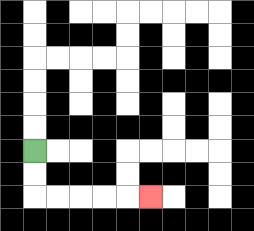{'start': '[1, 6]', 'end': '[6, 8]', 'path_directions': 'D,D,R,R,R,R,R', 'path_coordinates': '[[1, 6], [1, 7], [1, 8], [2, 8], [3, 8], [4, 8], [5, 8], [6, 8]]'}